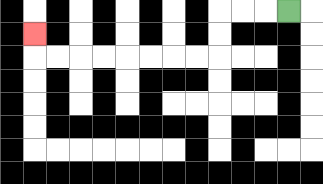{'start': '[12, 0]', 'end': '[1, 1]', 'path_directions': 'L,L,L,D,D,L,L,L,L,L,L,L,L,U', 'path_coordinates': '[[12, 0], [11, 0], [10, 0], [9, 0], [9, 1], [9, 2], [8, 2], [7, 2], [6, 2], [5, 2], [4, 2], [3, 2], [2, 2], [1, 2], [1, 1]]'}